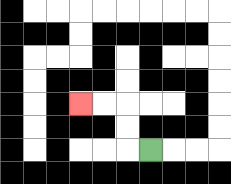{'start': '[6, 6]', 'end': '[3, 4]', 'path_directions': 'L,U,U,L,L', 'path_coordinates': '[[6, 6], [5, 6], [5, 5], [5, 4], [4, 4], [3, 4]]'}